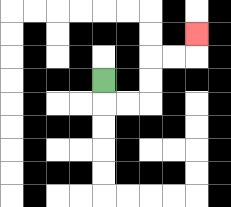{'start': '[4, 3]', 'end': '[8, 1]', 'path_directions': 'D,R,R,U,U,R,R,U', 'path_coordinates': '[[4, 3], [4, 4], [5, 4], [6, 4], [6, 3], [6, 2], [7, 2], [8, 2], [8, 1]]'}